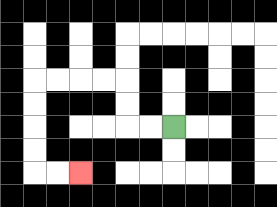{'start': '[7, 5]', 'end': '[3, 7]', 'path_directions': 'L,L,U,U,L,L,L,L,D,D,D,D,R,R', 'path_coordinates': '[[7, 5], [6, 5], [5, 5], [5, 4], [5, 3], [4, 3], [3, 3], [2, 3], [1, 3], [1, 4], [1, 5], [1, 6], [1, 7], [2, 7], [3, 7]]'}